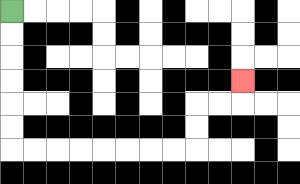{'start': '[0, 0]', 'end': '[10, 3]', 'path_directions': 'D,D,D,D,D,D,R,R,R,R,R,R,R,R,U,U,R,R,U', 'path_coordinates': '[[0, 0], [0, 1], [0, 2], [0, 3], [0, 4], [0, 5], [0, 6], [1, 6], [2, 6], [3, 6], [4, 6], [5, 6], [6, 6], [7, 6], [8, 6], [8, 5], [8, 4], [9, 4], [10, 4], [10, 3]]'}